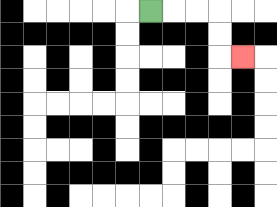{'start': '[6, 0]', 'end': '[10, 2]', 'path_directions': 'R,R,R,D,D,R', 'path_coordinates': '[[6, 0], [7, 0], [8, 0], [9, 0], [9, 1], [9, 2], [10, 2]]'}